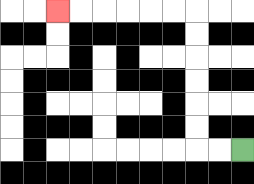{'start': '[10, 6]', 'end': '[2, 0]', 'path_directions': 'L,L,U,U,U,U,U,U,L,L,L,L,L,L', 'path_coordinates': '[[10, 6], [9, 6], [8, 6], [8, 5], [8, 4], [8, 3], [8, 2], [8, 1], [8, 0], [7, 0], [6, 0], [5, 0], [4, 0], [3, 0], [2, 0]]'}